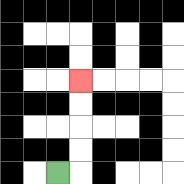{'start': '[2, 7]', 'end': '[3, 3]', 'path_directions': 'R,U,U,U,U', 'path_coordinates': '[[2, 7], [3, 7], [3, 6], [3, 5], [3, 4], [3, 3]]'}